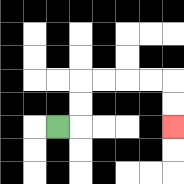{'start': '[2, 5]', 'end': '[7, 5]', 'path_directions': 'R,U,U,R,R,R,R,D,D', 'path_coordinates': '[[2, 5], [3, 5], [3, 4], [3, 3], [4, 3], [5, 3], [6, 3], [7, 3], [7, 4], [7, 5]]'}